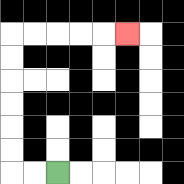{'start': '[2, 7]', 'end': '[5, 1]', 'path_directions': 'L,L,U,U,U,U,U,U,R,R,R,R,R', 'path_coordinates': '[[2, 7], [1, 7], [0, 7], [0, 6], [0, 5], [0, 4], [0, 3], [0, 2], [0, 1], [1, 1], [2, 1], [3, 1], [4, 1], [5, 1]]'}